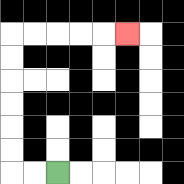{'start': '[2, 7]', 'end': '[5, 1]', 'path_directions': 'L,L,U,U,U,U,U,U,R,R,R,R,R', 'path_coordinates': '[[2, 7], [1, 7], [0, 7], [0, 6], [0, 5], [0, 4], [0, 3], [0, 2], [0, 1], [1, 1], [2, 1], [3, 1], [4, 1], [5, 1]]'}